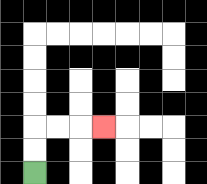{'start': '[1, 7]', 'end': '[4, 5]', 'path_directions': 'U,U,R,R,R', 'path_coordinates': '[[1, 7], [1, 6], [1, 5], [2, 5], [3, 5], [4, 5]]'}